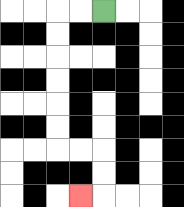{'start': '[4, 0]', 'end': '[3, 8]', 'path_directions': 'L,L,D,D,D,D,D,D,R,R,D,D,L', 'path_coordinates': '[[4, 0], [3, 0], [2, 0], [2, 1], [2, 2], [2, 3], [2, 4], [2, 5], [2, 6], [3, 6], [4, 6], [4, 7], [4, 8], [3, 8]]'}